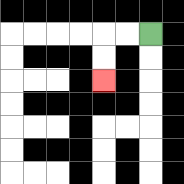{'start': '[6, 1]', 'end': '[4, 3]', 'path_directions': 'L,L,D,D', 'path_coordinates': '[[6, 1], [5, 1], [4, 1], [4, 2], [4, 3]]'}